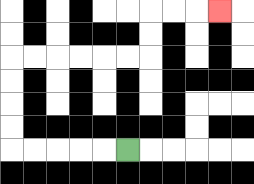{'start': '[5, 6]', 'end': '[9, 0]', 'path_directions': 'L,L,L,L,L,U,U,U,U,R,R,R,R,R,R,U,U,R,R,R', 'path_coordinates': '[[5, 6], [4, 6], [3, 6], [2, 6], [1, 6], [0, 6], [0, 5], [0, 4], [0, 3], [0, 2], [1, 2], [2, 2], [3, 2], [4, 2], [5, 2], [6, 2], [6, 1], [6, 0], [7, 0], [8, 0], [9, 0]]'}